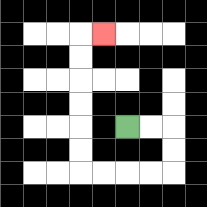{'start': '[5, 5]', 'end': '[4, 1]', 'path_directions': 'R,R,D,D,L,L,L,L,U,U,U,U,U,U,R', 'path_coordinates': '[[5, 5], [6, 5], [7, 5], [7, 6], [7, 7], [6, 7], [5, 7], [4, 7], [3, 7], [3, 6], [3, 5], [3, 4], [3, 3], [3, 2], [3, 1], [4, 1]]'}